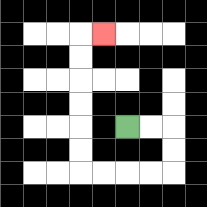{'start': '[5, 5]', 'end': '[4, 1]', 'path_directions': 'R,R,D,D,L,L,L,L,U,U,U,U,U,U,R', 'path_coordinates': '[[5, 5], [6, 5], [7, 5], [7, 6], [7, 7], [6, 7], [5, 7], [4, 7], [3, 7], [3, 6], [3, 5], [3, 4], [3, 3], [3, 2], [3, 1], [4, 1]]'}